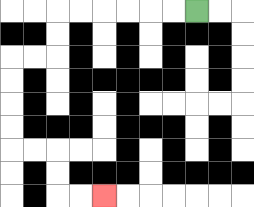{'start': '[8, 0]', 'end': '[4, 8]', 'path_directions': 'L,L,L,L,L,L,D,D,L,L,D,D,D,D,R,R,D,D,R,R', 'path_coordinates': '[[8, 0], [7, 0], [6, 0], [5, 0], [4, 0], [3, 0], [2, 0], [2, 1], [2, 2], [1, 2], [0, 2], [0, 3], [0, 4], [0, 5], [0, 6], [1, 6], [2, 6], [2, 7], [2, 8], [3, 8], [4, 8]]'}